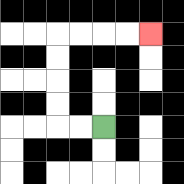{'start': '[4, 5]', 'end': '[6, 1]', 'path_directions': 'L,L,U,U,U,U,R,R,R,R', 'path_coordinates': '[[4, 5], [3, 5], [2, 5], [2, 4], [2, 3], [2, 2], [2, 1], [3, 1], [4, 1], [5, 1], [6, 1]]'}